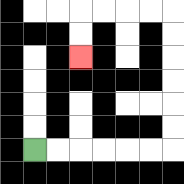{'start': '[1, 6]', 'end': '[3, 2]', 'path_directions': 'R,R,R,R,R,R,U,U,U,U,U,U,L,L,L,L,D,D', 'path_coordinates': '[[1, 6], [2, 6], [3, 6], [4, 6], [5, 6], [6, 6], [7, 6], [7, 5], [7, 4], [7, 3], [7, 2], [7, 1], [7, 0], [6, 0], [5, 0], [4, 0], [3, 0], [3, 1], [3, 2]]'}